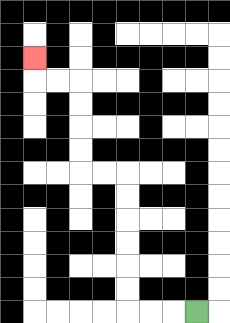{'start': '[8, 13]', 'end': '[1, 2]', 'path_directions': 'L,L,L,U,U,U,U,U,U,L,L,U,U,U,U,L,L,U', 'path_coordinates': '[[8, 13], [7, 13], [6, 13], [5, 13], [5, 12], [5, 11], [5, 10], [5, 9], [5, 8], [5, 7], [4, 7], [3, 7], [3, 6], [3, 5], [3, 4], [3, 3], [2, 3], [1, 3], [1, 2]]'}